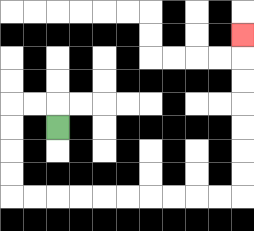{'start': '[2, 5]', 'end': '[10, 1]', 'path_directions': 'U,L,L,D,D,D,D,R,R,R,R,R,R,R,R,R,R,U,U,U,U,U,U,U', 'path_coordinates': '[[2, 5], [2, 4], [1, 4], [0, 4], [0, 5], [0, 6], [0, 7], [0, 8], [1, 8], [2, 8], [3, 8], [4, 8], [5, 8], [6, 8], [7, 8], [8, 8], [9, 8], [10, 8], [10, 7], [10, 6], [10, 5], [10, 4], [10, 3], [10, 2], [10, 1]]'}